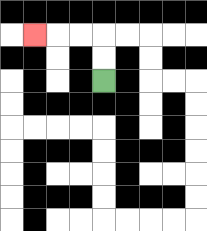{'start': '[4, 3]', 'end': '[1, 1]', 'path_directions': 'U,U,L,L,L', 'path_coordinates': '[[4, 3], [4, 2], [4, 1], [3, 1], [2, 1], [1, 1]]'}